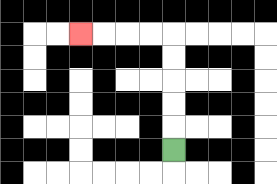{'start': '[7, 6]', 'end': '[3, 1]', 'path_directions': 'U,U,U,U,U,L,L,L,L', 'path_coordinates': '[[7, 6], [7, 5], [7, 4], [7, 3], [7, 2], [7, 1], [6, 1], [5, 1], [4, 1], [3, 1]]'}